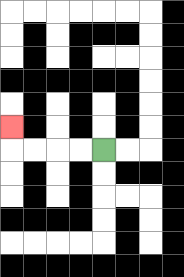{'start': '[4, 6]', 'end': '[0, 5]', 'path_directions': 'L,L,L,L,U', 'path_coordinates': '[[4, 6], [3, 6], [2, 6], [1, 6], [0, 6], [0, 5]]'}